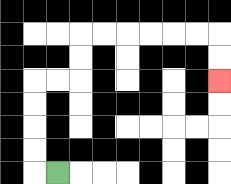{'start': '[2, 7]', 'end': '[9, 3]', 'path_directions': 'L,U,U,U,U,R,R,U,U,R,R,R,R,R,R,D,D', 'path_coordinates': '[[2, 7], [1, 7], [1, 6], [1, 5], [1, 4], [1, 3], [2, 3], [3, 3], [3, 2], [3, 1], [4, 1], [5, 1], [6, 1], [7, 1], [8, 1], [9, 1], [9, 2], [9, 3]]'}